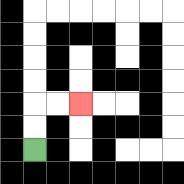{'start': '[1, 6]', 'end': '[3, 4]', 'path_directions': 'U,U,R,R', 'path_coordinates': '[[1, 6], [1, 5], [1, 4], [2, 4], [3, 4]]'}